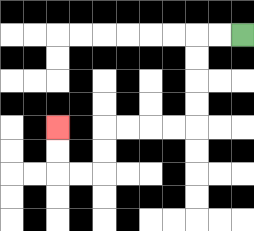{'start': '[10, 1]', 'end': '[2, 5]', 'path_directions': 'L,L,D,D,D,D,L,L,L,L,D,D,L,L,U,U', 'path_coordinates': '[[10, 1], [9, 1], [8, 1], [8, 2], [8, 3], [8, 4], [8, 5], [7, 5], [6, 5], [5, 5], [4, 5], [4, 6], [4, 7], [3, 7], [2, 7], [2, 6], [2, 5]]'}